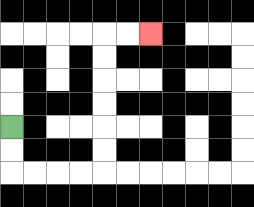{'start': '[0, 5]', 'end': '[6, 1]', 'path_directions': 'D,D,R,R,R,R,U,U,U,U,U,U,R,R', 'path_coordinates': '[[0, 5], [0, 6], [0, 7], [1, 7], [2, 7], [3, 7], [4, 7], [4, 6], [4, 5], [4, 4], [4, 3], [4, 2], [4, 1], [5, 1], [6, 1]]'}